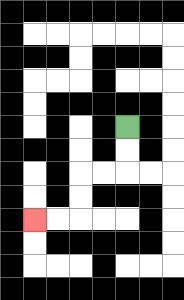{'start': '[5, 5]', 'end': '[1, 9]', 'path_directions': 'D,D,L,L,D,D,L,L', 'path_coordinates': '[[5, 5], [5, 6], [5, 7], [4, 7], [3, 7], [3, 8], [3, 9], [2, 9], [1, 9]]'}